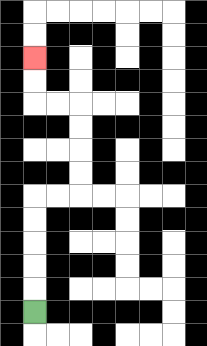{'start': '[1, 13]', 'end': '[1, 2]', 'path_directions': 'U,U,U,U,U,R,R,U,U,U,U,L,L,U,U', 'path_coordinates': '[[1, 13], [1, 12], [1, 11], [1, 10], [1, 9], [1, 8], [2, 8], [3, 8], [3, 7], [3, 6], [3, 5], [3, 4], [2, 4], [1, 4], [1, 3], [1, 2]]'}